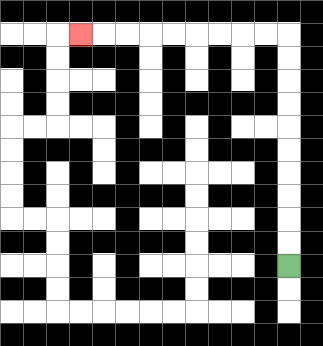{'start': '[12, 11]', 'end': '[3, 1]', 'path_directions': 'U,U,U,U,U,U,U,U,U,U,L,L,L,L,L,L,L,L,L', 'path_coordinates': '[[12, 11], [12, 10], [12, 9], [12, 8], [12, 7], [12, 6], [12, 5], [12, 4], [12, 3], [12, 2], [12, 1], [11, 1], [10, 1], [9, 1], [8, 1], [7, 1], [6, 1], [5, 1], [4, 1], [3, 1]]'}